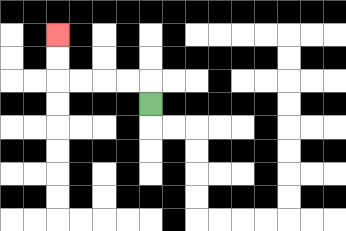{'start': '[6, 4]', 'end': '[2, 1]', 'path_directions': 'U,L,L,L,L,U,U', 'path_coordinates': '[[6, 4], [6, 3], [5, 3], [4, 3], [3, 3], [2, 3], [2, 2], [2, 1]]'}